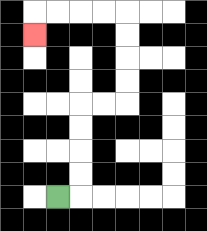{'start': '[2, 8]', 'end': '[1, 1]', 'path_directions': 'R,U,U,U,U,R,R,U,U,U,U,L,L,L,L,D', 'path_coordinates': '[[2, 8], [3, 8], [3, 7], [3, 6], [3, 5], [3, 4], [4, 4], [5, 4], [5, 3], [5, 2], [5, 1], [5, 0], [4, 0], [3, 0], [2, 0], [1, 0], [1, 1]]'}